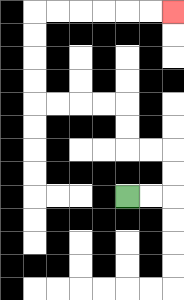{'start': '[5, 8]', 'end': '[7, 0]', 'path_directions': 'R,R,U,U,L,L,U,U,L,L,L,L,U,U,U,U,R,R,R,R,R,R', 'path_coordinates': '[[5, 8], [6, 8], [7, 8], [7, 7], [7, 6], [6, 6], [5, 6], [5, 5], [5, 4], [4, 4], [3, 4], [2, 4], [1, 4], [1, 3], [1, 2], [1, 1], [1, 0], [2, 0], [3, 0], [4, 0], [5, 0], [6, 0], [7, 0]]'}